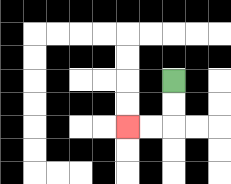{'start': '[7, 3]', 'end': '[5, 5]', 'path_directions': 'D,D,L,L', 'path_coordinates': '[[7, 3], [7, 4], [7, 5], [6, 5], [5, 5]]'}